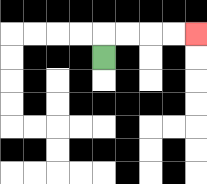{'start': '[4, 2]', 'end': '[8, 1]', 'path_directions': 'U,R,R,R,R', 'path_coordinates': '[[4, 2], [4, 1], [5, 1], [6, 1], [7, 1], [8, 1]]'}